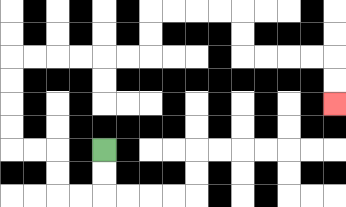{'start': '[4, 6]', 'end': '[14, 4]', 'path_directions': 'D,D,L,L,U,U,L,L,U,U,U,U,R,R,R,R,R,R,U,U,R,R,R,R,D,D,R,R,R,R,D,D', 'path_coordinates': '[[4, 6], [4, 7], [4, 8], [3, 8], [2, 8], [2, 7], [2, 6], [1, 6], [0, 6], [0, 5], [0, 4], [0, 3], [0, 2], [1, 2], [2, 2], [3, 2], [4, 2], [5, 2], [6, 2], [6, 1], [6, 0], [7, 0], [8, 0], [9, 0], [10, 0], [10, 1], [10, 2], [11, 2], [12, 2], [13, 2], [14, 2], [14, 3], [14, 4]]'}